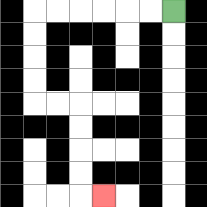{'start': '[7, 0]', 'end': '[4, 8]', 'path_directions': 'L,L,L,L,L,L,D,D,D,D,R,R,D,D,D,D,R', 'path_coordinates': '[[7, 0], [6, 0], [5, 0], [4, 0], [3, 0], [2, 0], [1, 0], [1, 1], [1, 2], [1, 3], [1, 4], [2, 4], [3, 4], [3, 5], [3, 6], [3, 7], [3, 8], [4, 8]]'}